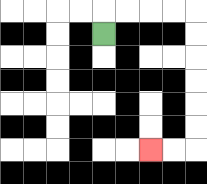{'start': '[4, 1]', 'end': '[6, 6]', 'path_directions': 'U,R,R,R,R,D,D,D,D,D,D,L,L', 'path_coordinates': '[[4, 1], [4, 0], [5, 0], [6, 0], [7, 0], [8, 0], [8, 1], [8, 2], [8, 3], [8, 4], [8, 5], [8, 6], [7, 6], [6, 6]]'}